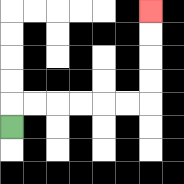{'start': '[0, 5]', 'end': '[6, 0]', 'path_directions': 'U,R,R,R,R,R,R,U,U,U,U', 'path_coordinates': '[[0, 5], [0, 4], [1, 4], [2, 4], [3, 4], [4, 4], [5, 4], [6, 4], [6, 3], [6, 2], [6, 1], [6, 0]]'}